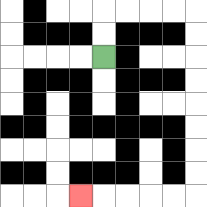{'start': '[4, 2]', 'end': '[3, 8]', 'path_directions': 'U,U,R,R,R,R,D,D,D,D,D,D,D,D,L,L,L,L,L', 'path_coordinates': '[[4, 2], [4, 1], [4, 0], [5, 0], [6, 0], [7, 0], [8, 0], [8, 1], [8, 2], [8, 3], [8, 4], [8, 5], [8, 6], [8, 7], [8, 8], [7, 8], [6, 8], [5, 8], [4, 8], [3, 8]]'}